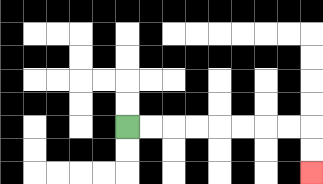{'start': '[5, 5]', 'end': '[13, 7]', 'path_directions': 'R,R,R,R,R,R,R,R,D,D', 'path_coordinates': '[[5, 5], [6, 5], [7, 5], [8, 5], [9, 5], [10, 5], [11, 5], [12, 5], [13, 5], [13, 6], [13, 7]]'}